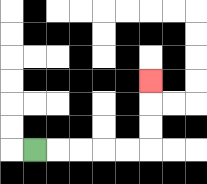{'start': '[1, 6]', 'end': '[6, 3]', 'path_directions': 'R,R,R,R,R,U,U,U', 'path_coordinates': '[[1, 6], [2, 6], [3, 6], [4, 6], [5, 6], [6, 6], [6, 5], [6, 4], [6, 3]]'}